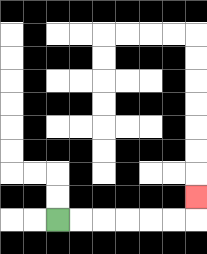{'start': '[2, 9]', 'end': '[8, 8]', 'path_directions': 'R,R,R,R,R,R,U', 'path_coordinates': '[[2, 9], [3, 9], [4, 9], [5, 9], [6, 9], [7, 9], [8, 9], [8, 8]]'}